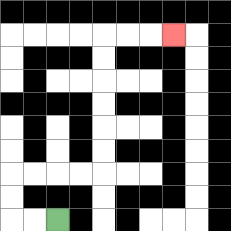{'start': '[2, 9]', 'end': '[7, 1]', 'path_directions': 'L,L,U,U,R,R,R,R,U,U,U,U,U,U,R,R,R', 'path_coordinates': '[[2, 9], [1, 9], [0, 9], [0, 8], [0, 7], [1, 7], [2, 7], [3, 7], [4, 7], [4, 6], [4, 5], [4, 4], [4, 3], [4, 2], [4, 1], [5, 1], [6, 1], [7, 1]]'}